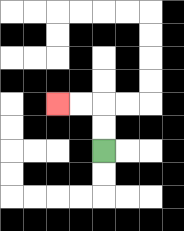{'start': '[4, 6]', 'end': '[2, 4]', 'path_directions': 'U,U,L,L', 'path_coordinates': '[[4, 6], [4, 5], [4, 4], [3, 4], [2, 4]]'}